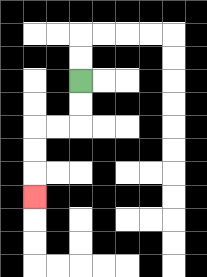{'start': '[3, 3]', 'end': '[1, 8]', 'path_directions': 'D,D,L,L,D,D,D', 'path_coordinates': '[[3, 3], [3, 4], [3, 5], [2, 5], [1, 5], [1, 6], [1, 7], [1, 8]]'}